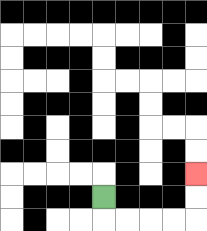{'start': '[4, 8]', 'end': '[8, 7]', 'path_directions': 'D,R,R,R,R,U,U', 'path_coordinates': '[[4, 8], [4, 9], [5, 9], [6, 9], [7, 9], [8, 9], [8, 8], [8, 7]]'}